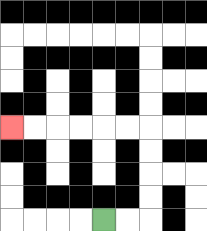{'start': '[4, 9]', 'end': '[0, 5]', 'path_directions': 'R,R,U,U,U,U,L,L,L,L,L,L', 'path_coordinates': '[[4, 9], [5, 9], [6, 9], [6, 8], [6, 7], [6, 6], [6, 5], [5, 5], [4, 5], [3, 5], [2, 5], [1, 5], [0, 5]]'}